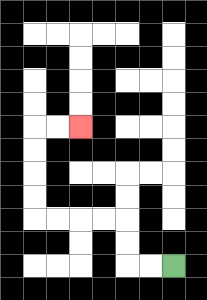{'start': '[7, 11]', 'end': '[3, 5]', 'path_directions': 'L,L,U,U,L,L,L,L,U,U,U,U,R,R', 'path_coordinates': '[[7, 11], [6, 11], [5, 11], [5, 10], [5, 9], [4, 9], [3, 9], [2, 9], [1, 9], [1, 8], [1, 7], [1, 6], [1, 5], [2, 5], [3, 5]]'}